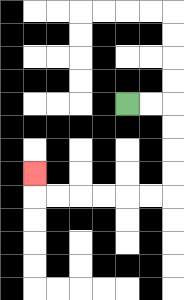{'start': '[5, 4]', 'end': '[1, 7]', 'path_directions': 'R,R,D,D,D,D,L,L,L,L,L,L,U', 'path_coordinates': '[[5, 4], [6, 4], [7, 4], [7, 5], [7, 6], [7, 7], [7, 8], [6, 8], [5, 8], [4, 8], [3, 8], [2, 8], [1, 8], [1, 7]]'}